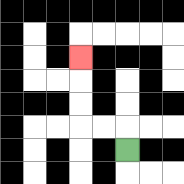{'start': '[5, 6]', 'end': '[3, 2]', 'path_directions': 'U,L,L,U,U,U', 'path_coordinates': '[[5, 6], [5, 5], [4, 5], [3, 5], [3, 4], [3, 3], [3, 2]]'}